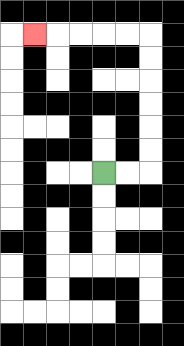{'start': '[4, 7]', 'end': '[1, 1]', 'path_directions': 'R,R,U,U,U,U,U,U,L,L,L,L,L', 'path_coordinates': '[[4, 7], [5, 7], [6, 7], [6, 6], [6, 5], [6, 4], [6, 3], [6, 2], [6, 1], [5, 1], [4, 1], [3, 1], [2, 1], [1, 1]]'}